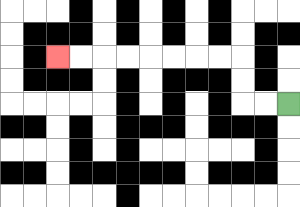{'start': '[12, 4]', 'end': '[2, 2]', 'path_directions': 'L,L,U,U,L,L,L,L,L,L,L,L', 'path_coordinates': '[[12, 4], [11, 4], [10, 4], [10, 3], [10, 2], [9, 2], [8, 2], [7, 2], [6, 2], [5, 2], [4, 2], [3, 2], [2, 2]]'}